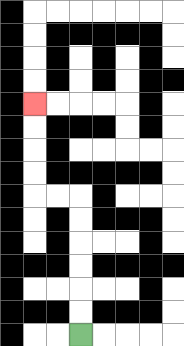{'start': '[3, 14]', 'end': '[1, 4]', 'path_directions': 'U,U,U,U,U,U,L,L,U,U,U,U', 'path_coordinates': '[[3, 14], [3, 13], [3, 12], [3, 11], [3, 10], [3, 9], [3, 8], [2, 8], [1, 8], [1, 7], [1, 6], [1, 5], [1, 4]]'}